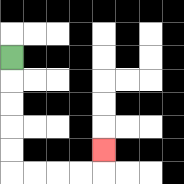{'start': '[0, 2]', 'end': '[4, 6]', 'path_directions': 'D,D,D,D,D,R,R,R,R,U', 'path_coordinates': '[[0, 2], [0, 3], [0, 4], [0, 5], [0, 6], [0, 7], [1, 7], [2, 7], [3, 7], [4, 7], [4, 6]]'}